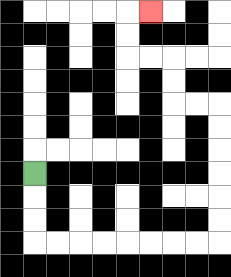{'start': '[1, 7]', 'end': '[6, 0]', 'path_directions': 'D,D,D,R,R,R,R,R,R,R,R,U,U,U,U,U,U,L,L,U,U,L,L,U,U,R', 'path_coordinates': '[[1, 7], [1, 8], [1, 9], [1, 10], [2, 10], [3, 10], [4, 10], [5, 10], [6, 10], [7, 10], [8, 10], [9, 10], [9, 9], [9, 8], [9, 7], [9, 6], [9, 5], [9, 4], [8, 4], [7, 4], [7, 3], [7, 2], [6, 2], [5, 2], [5, 1], [5, 0], [6, 0]]'}